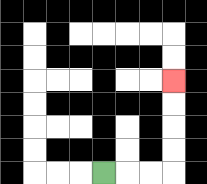{'start': '[4, 7]', 'end': '[7, 3]', 'path_directions': 'R,R,R,U,U,U,U', 'path_coordinates': '[[4, 7], [5, 7], [6, 7], [7, 7], [7, 6], [7, 5], [7, 4], [7, 3]]'}